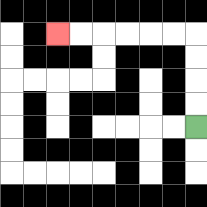{'start': '[8, 5]', 'end': '[2, 1]', 'path_directions': 'U,U,U,U,L,L,L,L,L,L', 'path_coordinates': '[[8, 5], [8, 4], [8, 3], [8, 2], [8, 1], [7, 1], [6, 1], [5, 1], [4, 1], [3, 1], [2, 1]]'}